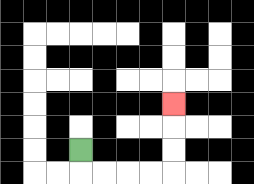{'start': '[3, 6]', 'end': '[7, 4]', 'path_directions': 'D,R,R,R,R,U,U,U', 'path_coordinates': '[[3, 6], [3, 7], [4, 7], [5, 7], [6, 7], [7, 7], [7, 6], [7, 5], [7, 4]]'}